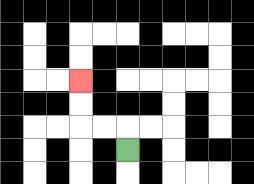{'start': '[5, 6]', 'end': '[3, 3]', 'path_directions': 'U,L,L,U,U', 'path_coordinates': '[[5, 6], [5, 5], [4, 5], [3, 5], [3, 4], [3, 3]]'}